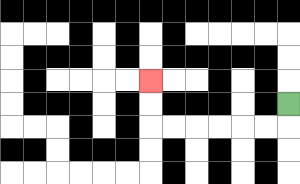{'start': '[12, 4]', 'end': '[6, 3]', 'path_directions': 'D,L,L,L,L,L,L,U,U', 'path_coordinates': '[[12, 4], [12, 5], [11, 5], [10, 5], [9, 5], [8, 5], [7, 5], [6, 5], [6, 4], [6, 3]]'}